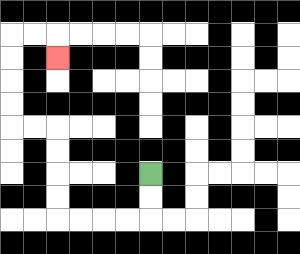{'start': '[6, 7]', 'end': '[2, 2]', 'path_directions': 'D,D,L,L,L,L,U,U,U,U,L,L,U,U,U,U,R,R,D', 'path_coordinates': '[[6, 7], [6, 8], [6, 9], [5, 9], [4, 9], [3, 9], [2, 9], [2, 8], [2, 7], [2, 6], [2, 5], [1, 5], [0, 5], [0, 4], [0, 3], [0, 2], [0, 1], [1, 1], [2, 1], [2, 2]]'}